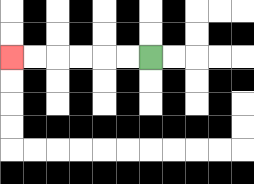{'start': '[6, 2]', 'end': '[0, 2]', 'path_directions': 'L,L,L,L,L,L', 'path_coordinates': '[[6, 2], [5, 2], [4, 2], [3, 2], [2, 2], [1, 2], [0, 2]]'}